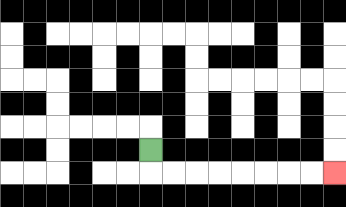{'start': '[6, 6]', 'end': '[14, 7]', 'path_directions': 'D,R,R,R,R,R,R,R,R', 'path_coordinates': '[[6, 6], [6, 7], [7, 7], [8, 7], [9, 7], [10, 7], [11, 7], [12, 7], [13, 7], [14, 7]]'}